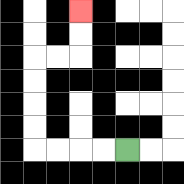{'start': '[5, 6]', 'end': '[3, 0]', 'path_directions': 'L,L,L,L,U,U,U,U,R,R,U,U', 'path_coordinates': '[[5, 6], [4, 6], [3, 6], [2, 6], [1, 6], [1, 5], [1, 4], [1, 3], [1, 2], [2, 2], [3, 2], [3, 1], [3, 0]]'}